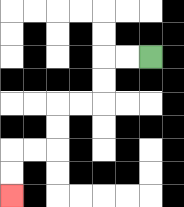{'start': '[6, 2]', 'end': '[0, 8]', 'path_directions': 'L,L,D,D,L,L,D,D,L,L,D,D', 'path_coordinates': '[[6, 2], [5, 2], [4, 2], [4, 3], [4, 4], [3, 4], [2, 4], [2, 5], [2, 6], [1, 6], [0, 6], [0, 7], [0, 8]]'}